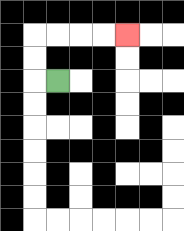{'start': '[2, 3]', 'end': '[5, 1]', 'path_directions': 'L,U,U,R,R,R,R', 'path_coordinates': '[[2, 3], [1, 3], [1, 2], [1, 1], [2, 1], [3, 1], [4, 1], [5, 1]]'}